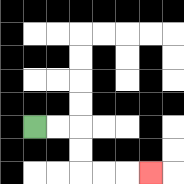{'start': '[1, 5]', 'end': '[6, 7]', 'path_directions': 'R,R,D,D,R,R,R', 'path_coordinates': '[[1, 5], [2, 5], [3, 5], [3, 6], [3, 7], [4, 7], [5, 7], [6, 7]]'}